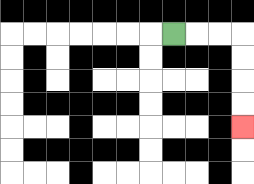{'start': '[7, 1]', 'end': '[10, 5]', 'path_directions': 'R,R,R,D,D,D,D', 'path_coordinates': '[[7, 1], [8, 1], [9, 1], [10, 1], [10, 2], [10, 3], [10, 4], [10, 5]]'}